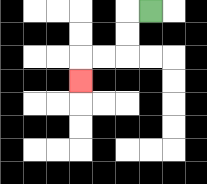{'start': '[6, 0]', 'end': '[3, 3]', 'path_directions': 'L,D,D,L,L,D', 'path_coordinates': '[[6, 0], [5, 0], [5, 1], [5, 2], [4, 2], [3, 2], [3, 3]]'}